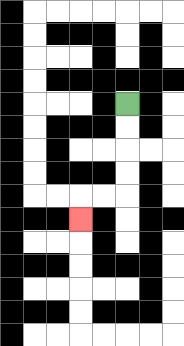{'start': '[5, 4]', 'end': '[3, 9]', 'path_directions': 'D,D,D,D,L,L,D', 'path_coordinates': '[[5, 4], [5, 5], [5, 6], [5, 7], [5, 8], [4, 8], [3, 8], [3, 9]]'}